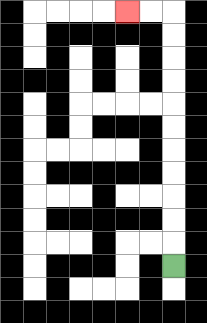{'start': '[7, 11]', 'end': '[5, 0]', 'path_directions': 'U,U,U,U,U,U,U,U,U,U,U,L,L', 'path_coordinates': '[[7, 11], [7, 10], [7, 9], [7, 8], [7, 7], [7, 6], [7, 5], [7, 4], [7, 3], [7, 2], [7, 1], [7, 0], [6, 0], [5, 0]]'}